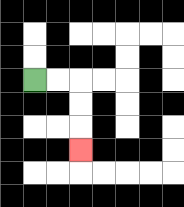{'start': '[1, 3]', 'end': '[3, 6]', 'path_directions': 'R,R,D,D,D', 'path_coordinates': '[[1, 3], [2, 3], [3, 3], [3, 4], [3, 5], [3, 6]]'}